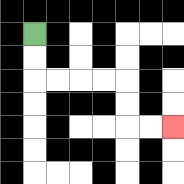{'start': '[1, 1]', 'end': '[7, 5]', 'path_directions': 'D,D,R,R,R,R,D,D,R,R', 'path_coordinates': '[[1, 1], [1, 2], [1, 3], [2, 3], [3, 3], [4, 3], [5, 3], [5, 4], [5, 5], [6, 5], [7, 5]]'}